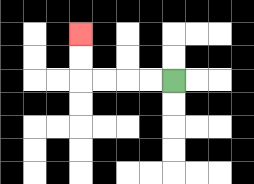{'start': '[7, 3]', 'end': '[3, 1]', 'path_directions': 'L,L,L,L,U,U', 'path_coordinates': '[[7, 3], [6, 3], [5, 3], [4, 3], [3, 3], [3, 2], [3, 1]]'}